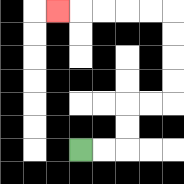{'start': '[3, 6]', 'end': '[2, 0]', 'path_directions': 'R,R,U,U,R,R,U,U,U,U,L,L,L,L,L', 'path_coordinates': '[[3, 6], [4, 6], [5, 6], [5, 5], [5, 4], [6, 4], [7, 4], [7, 3], [7, 2], [7, 1], [7, 0], [6, 0], [5, 0], [4, 0], [3, 0], [2, 0]]'}